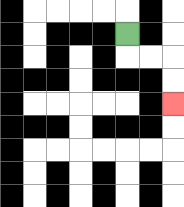{'start': '[5, 1]', 'end': '[7, 4]', 'path_directions': 'D,R,R,D,D', 'path_coordinates': '[[5, 1], [5, 2], [6, 2], [7, 2], [7, 3], [7, 4]]'}